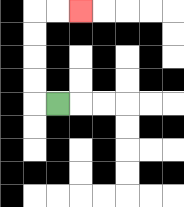{'start': '[2, 4]', 'end': '[3, 0]', 'path_directions': 'L,U,U,U,U,R,R', 'path_coordinates': '[[2, 4], [1, 4], [1, 3], [1, 2], [1, 1], [1, 0], [2, 0], [3, 0]]'}